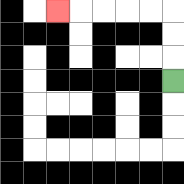{'start': '[7, 3]', 'end': '[2, 0]', 'path_directions': 'U,U,U,L,L,L,L,L', 'path_coordinates': '[[7, 3], [7, 2], [7, 1], [7, 0], [6, 0], [5, 0], [4, 0], [3, 0], [2, 0]]'}